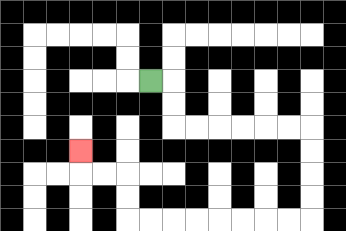{'start': '[6, 3]', 'end': '[3, 6]', 'path_directions': 'R,D,D,R,R,R,R,R,R,D,D,D,D,L,L,L,L,L,L,L,L,U,U,L,L,U', 'path_coordinates': '[[6, 3], [7, 3], [7, 4], [7, 5], [8, 5], [9, 5], [10, 5], [11, 5], [12, 5], [13, 5], [13, 6], [13, 7], [13, 8], [13, 9], [12, 9], [11, 9], [10, 9], [9, 9], [8, 9], [7, 9], [6, 9], [5, 9], [5, 8], [5, 7], [4, 7], [3, 7], [3, 6]]'}